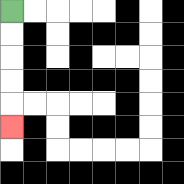{'start': '[0, 0]', 'end': '[0, 5]', 'path_directions': 'D,D,D,D,D', 'path_coordinates': '[[0, 0], [0, 1], [0, 2], [0, 3], [0, 4], [0, 5]]'}